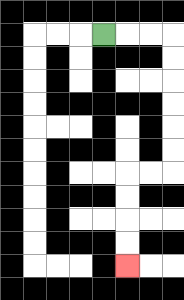{'start': '[4, 1]', 'end': '[5, 11]', 'path_directions': 'R,R,R,D,D,D,D,D,D,L,L,D,D,D,D', 'path_coordinates': '[[4, 1], [5, 1], [6, 1], [7, 1], [7, 2], [7, 3], [7, 4], [7, 5], [7, 6], [7, 7], [6, 7], [5, 7], [5, 8], [5, 9], [5, 10], [5, 11]]'}